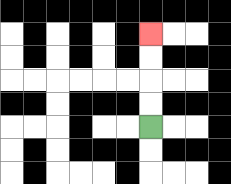{'start': '[6, 5]', 'end': '[6, 1]', 'path_directions': 'U,U,U,U', 'path_coordinates': '[[6, 5], [6, 4], [6, 3], [6, 2], [6, 1]]'}